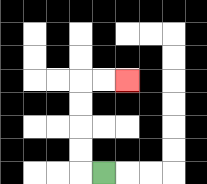{'start': '[4, 7]', 'end': '[5, 3]', 'path_directions': 'L,U,U,U,U,R,R', 'path_coordinates': '[[4, 7], [3, 7], [3, 6], [3, 5], [3, 4], [3, 3], [4, 3], [5, 3]]'}